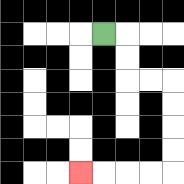{'start': '[4, 1]', 'end': '[3, 7]', 'path_directions': 'R,D,D,R,R,D,D,D,D,L,L,L,L', 'path_coordinates': '[[4, 1], [5, 1], [5, 2], [5, 3], [6, 3], [7, 3], [7, 4], [7, 5], [7, 6], [7, 7], [6, 7], [5, 7], [4, 7], [3, 7]]'}